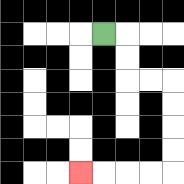{'start': '[4, 1]', 'end': '[3, 7]', 'path_directions': 'R,D,D,R,R,D,D,D,D,L,L,L,L', 'path_coordinates': '[[4, 1], [5, 1], [5, 2], [5, 3], [6, 3], [7, 3], [7, 4], [7, 5], [7, 6], [7, 7], [6, 7], [5, 7], [4, 7], [3, 7]]'}